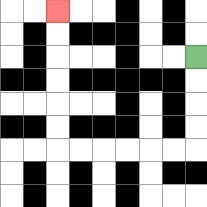{'start': '[8, 2]', 'end': '[2, 0]', 'path_directions': 'D,D,D,D,L,L,L,L,L,L,U,U,U,U,U,U', 'path_coordinates': '[[8, 2], [8, 3], [8, 4], [8, 5], [8, 6], [7, 6], [6, 6], [5, 6], [4, 6], [3, 6], [2, 6], [2, 5], [2, 4], [2, 3], [2, 2], [2, 1], [2, 0]]'}